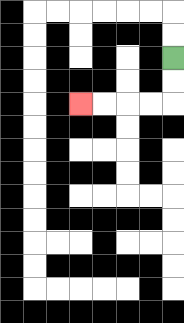{'start': '[7, 2]', 'end': '[3, 4]', 'path_directions': 'D,D,L,L,L,L', 'path_coordinates': '[[7, 2], [7, 3], [7, 4], [6, 4], [5, 4], [4, 4], [3, 4]]'}